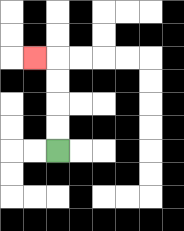{'start': '[2, 6]', 'end': '[1, 2]', 'path_directions': 'U,U,U,U,L', 'path_coordinates': '[[2, 6], [2, 5], [2, 4], [2, 3], [2, 2], [1, 2]]'}